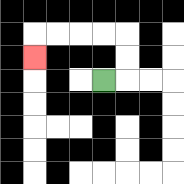{'start': '[4, 3]', 'end': '[1, 2]', 'path_directions': 'R,U,U,L,L,L,L,D', 'path_coordinates': '[[4, 3], [5, 3], [5, 2], [5, 1], [4, 1], [3, 1], [2, 1], [1, 1], [1, 2]]'}